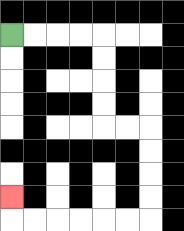{'start': '[0, 1]', 'end': '[0, 8]', 'path_directions': 'R,R,R,R,D,D,D,D,R,R,D,D,D,D,L,L,L,L,L,L,U', 'path_coordinates': '[[0, 1], [1, 1], [2, 1], [3, 1], [4, 1], [4, 2], [4, 3], [4, 4], [4, 5], [5, 5], [6, 5], [6, 6], [6, 7], [6, 8], [6, 9], [5, 9], [4, 9], [3, 9], [2, 9], [1, 9], [0, 9], [0, 8]]'}